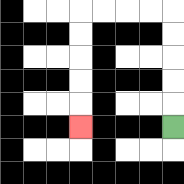{'start': '[7, 5]', 'end': '[3, 5]', 'path_directions': 'U,U,U,U,U,L,L,L,L,D,D,D,D,D', 'path_coordinates': '[[7, 5], [7, 4], [7, 3], [7, 2], [7, 1], [7, 0], [6, 0], [5, 0], [4, 0], [3, 0], [3, 1], [3, 2], [3, 3], [3, 4], [3, 5]]'}